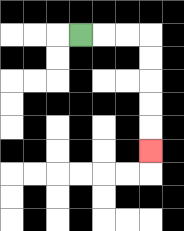{'start': '[3, 1]', 'end': '[6, 6]', 'path_directions': 'R,R,R,D,D,D,D,D', 'path_coordinates': '[[3, 1], [4, 1], [5, 1], [6, 1], [6, 2], [6, 3], [6, 4], [6, 5], [6, 6]]'}